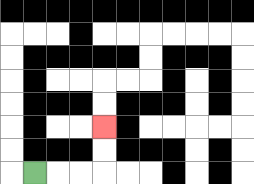{'start': '[1, 7]', 'end': '[4, 5]', 'path_directions': 'R,R,R,U,U', 'path_coordinates': '[[1, 7], [2, 7], [3, 7], [4, 7], [4, 6], [4, 5]]'}